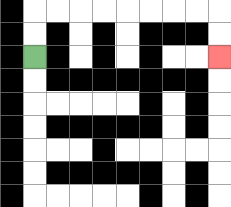{'start': '[1, 2]', 'end': '[9, 2]', 'path_directions': 'U,U,R,R,R,R,R,R,R,R,D,D', 'path_coordinates': '[[1, 2], [1, 1], [1, 0], [2, 0], [3, 0], [4, 0], [5, 0], [6, 0], [7, 0], [8, 0], [9, 0], [9, 1], [9, 2]]'}